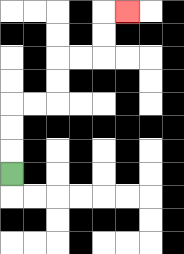{'start': '[0, 7]', 'end': '[5, 0]', 'path_directions': 'U,U,U,R,R,U,U,R,R,U,U,R', 'path_coordinates': '[[0, 7], [0, 6], [0, 5], [0, 4], [1, 4], [2, 4], [2, 3], [2, 2], [3, 2], [4, 2], [4, 1], [4, 0], [5, 0]]'}